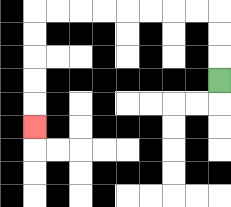{'start': '[9, 3]', 'end': '[1, 5]', 'path_directions': 'U,U,U,L,L,L,L,L,L,L,L,D,D,D,D,D', 'path_coordinates': '[[9, 3], [9, 2], [9, 1], [9, 0], [8, 0], [7, 0], [6, 0], [5, 0], [4, 0], [3, 0], [2, 0], [1, 0], [1, 1], [1, 2], [1, 3], [1, 4], [1, 5]]'}